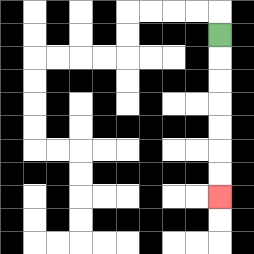{'start': '[9, 1]', 'end': '[9, 8]', 'path_directions': 'D,D,D,D,D,D,D', 'path_coordinates': '[[9, 1], [9, 2], [9, 3], [9, 4], [9, 5], [9, 6], [9, 7], [9, 8]]'}